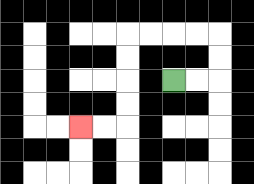{'start': '[7, 3]', 'end': '[3, 5]', 'path_directions': 'R,R,U,U,L,L,L,L,D,D,D,D,L,L', 'path_coordinates': '[[7, 3], [8, 3], [9, 3], [9, 2], [9, 1], [8, 1], [7, 1], [6, 1], [5, 1], [5, 2], [5, 3], [5, 4], [5, 5], [4, 5], [3, 5]]'}